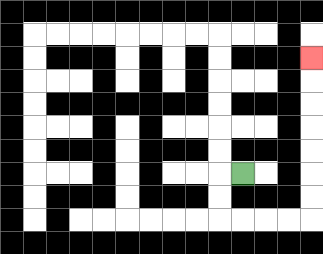{'start': '[10, 7]', 'end': '[13, 2]', 'path_directions': 'L,D,D,R,R,R,R,U,U,U,U,U,U,U', 'path_coordinates': '[[10, 7], [9, 7], [9, 8], [9, 9], [10, 9], [11, 9], [12, 9], [13, 9], [13, 8], [13, 7], [13, 6], [13, 5], [13, 4], [13, 3], [13, 2]]'}